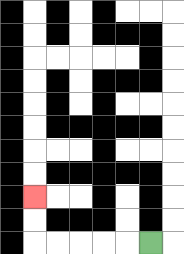{'start': '[6, 10]', 'end': '[1, 8]', 'path_directions': 'L,L,L,L,L,U,U', 'path_coordinates': '[[6, 10], [5, 10], [4, 10], [3, 10], [2, 10], [1, 10], [1, 9], [1, 8]]'}